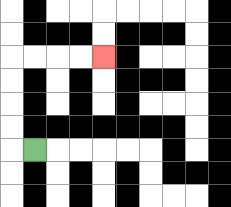{'start': '[1, 6]', 'end': '[4, 2]', 'path_directions': 'L,U,U,U,U,R,R,R,R', 'path_coordinates': '[[1, 6], [0, 6], [0, 5], [0, 4], [0, 3], [0, 2], [1, 2], [2, 2], [3, 2], [4, 2]]'}